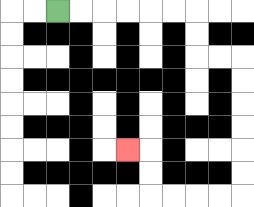{'start': '[2, 0]', 'end': '[5, 6]', 'path_directions': 'R,R,R,R,R,R,D,D,R,R,D,D,D,D,D,D,L,L,L,L,U,U,L', 'path_coordinates': '[[2, 0], [3, 0], [4, 0], [5, 0], [6, 0], [7, 0], [8, 0], [8, 1], [8, 2], [9, 2], [10, 2], [10, 3], [10, 4], [10, 5], [10, 6], [10, 7], [10, 8], [9, 8], [8, 8], [7, 8], [6, 8], [6, 7], [6, 6], [5, 6]]'}